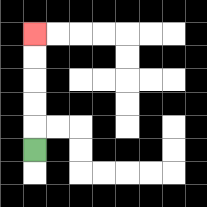{'start': '[1, 6]', 'end': '[1, 1]', 'path_directions': 'U,U,U,U,U', 'path_coordinates': '[[1, 6], [1, 5], [1, 4], [1, 3], [1, 2], [1, 1]]'}